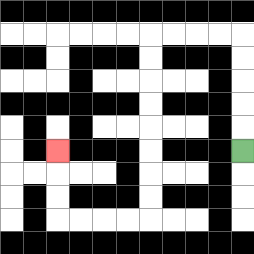{'start': '[10, 6]', 'end': '[2, 6]', 'path_directions': 'U,U,U,U,U,L,L,L,L,D,D,D,D,D,D,D,D,L,L,L,L,U,U,U', 'path_coordinates': '[[10, 6], [10, 5], [10, 4], [10, 3], [10, 2], [10, 1], [9, 1], [8, 1], [7, 1], [6, 1], [6, 2], [6, 3], [6, 4], [6, 5], [6, 6], [6, 7], [6, 8], [6, 9], [5, 9], [4, 9], [3, 9], [2, 9], [2, 8], [2, 7], [2, 6]]'}